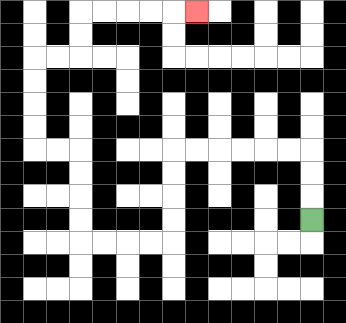{'start': '[13, 9]', 'end': '[8, 0]', 'path_directions': 'U,U,U,L,L,L,L,L,L,D,D,D,D,L,L,L,L,U,U,U,U,L,L,U,U,U,U,R,R,U,U,R,R,R,R,R', 'path_coordinates': '[[13, 9], [13, 8], [13, 7], [13, 6], [12, 6], [11, 6], [10, 6], [9, 6], [8, 6], [7, 6], [7, 7], [7, 8], [7, 9], [7, 10], [6, 10], [5, 10], [4, 10], [3, 10], [3, 9], [3, 8], [3, 7], [3, 6], [2, 6], [1, 6], [1, 5], [1, 4], [1, 3], [1, 2], [2, 2], [3, 2], [3, 1], [3, 0], [4, 0], [5, 0], [6, 0], [7, 0], [8, 0]]'}